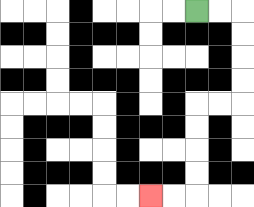{'start': '[8, 0]', 'end': '[6, 8]', 'path_directions': 'R,R,D,D,D,D,L,L,D,D,D,D,L,L', 'path_coordinates': '[[8, 0], [9, 0], [10, 0], [10, 1], [10, 2], [10, 3], [10, 4], [9, 4], [8, 4], [8, 5], [8, 6], [8, 7], [8, 8], [7, 8], [6, 8]]'}